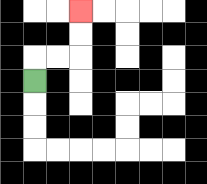{'start': '[1, 3]', 'end': '[3, 0]', 'path_directions': 'U,R,R,U,U', 'path_coordinates': '[[1, 3], [1, 2], [2, 2], [3, 2], [3, 1], [3, 0]]'}